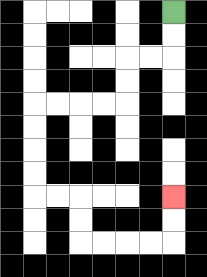{'start': '[7, 0]', 'end': '[7, 8]', 'path_directions': 'D,D,L,L,D,D,L,L,L,L,D,D,D,D,R,R,D,D,R,R,R,R,U,U', 'path_coordinates': '[[7, 0], [7, 1], [7, 2], [6, 2], [5, 2], [5, 3], [5, 4], [4, 4], [3, 4], [2, 4], [1, 4], [1, 5], [1, 6], [1, 7], [1, 8], [2, 8], [3, 8], [3, 9], [3, 10], [4, 10], [5, 10], [6, 10], [7, 10], [7, 9], [7, 8]]'}